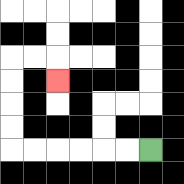{'start': '[6, 6]', 'end': '[2, 3]', 'path_directions': 'L,L,L,L,L,L,U,U,U,U,R,R,D', 'path_coordinates': '[[6, 6], [5, 6], [4, 6], [3, 6], [2, 6], [1, 6], [0, 6], [0, 5], [0, 4], [0, 3], [0, 2], [1, 2], [2, 2], [2, 3]]'}